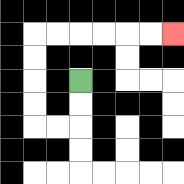{'start': '[3, 3]', 'end': '[7, 1]', 'path_directions': 'D,D,L,L,U,U,U,U,R,R,R,R,R,R', 'path_coordinates': '[[3, 3], [3, 4], [3, 5], [2, 5], [1, 5], [1, 4], [1, 3], [1, 2], [1, 1], [2, 1], [3, 1], [4, 1], [5, 1], [6, 1], [7, 1]]'}